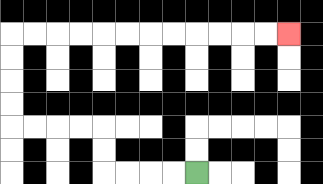{'start': '[8, 7]', 'end': '[12, 1]', 'path_directions': 'L,L,L,L,U,U,L,L,L,L,U,U,U,U,R,R,R,R,R,R,R,R,R,R,R,R', 'path_coordinates': '[[8, 7], [7, 7], [6, 7], [5, 7], [4, 7], [4, 6], [4, 5], [3, 5], [2, 5], [1, 5], [0, 5], [0, 4], [0, 3], [0, 2], [0, 1], [1, 1], [2, 1], [3, 1], [4, 1], [5, 1], [6, 1], [7, 1], [8, 1], [9, 1], [10, 1], [11, 1], [12, 1]]'}